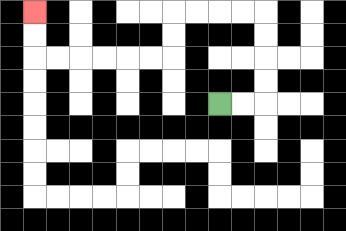{'start': '[9, 4]', 'end': '[1, 0]', 'path_directions': 'R,R,U,U,U,U,L,L,L,L,D,D,L,L,L,L,L,L,U,U', 'path_coordinates': '[[9, 4], [10, 4], [11, 4], [11, 3], [11, 2], [11, 1], [11, 0], [10, 0], [9, 0], [8, 0], [7, 0], [7, 1], [7, 2], [6, 2], [5, 2], [4, 2], [3, 2], [2, 2], [1, 2], [1, 1], [1, 0]]'}